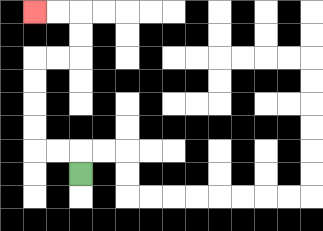{'start': '[3, 7]', 'end': '[1, 0]', 'path_directions': 'U,L,L,U,U,U,U,R,R,U,U,L,L', 'path_coordinates': '[[3, 7], [3, 6], [2, 6], [1, 6], [1, 5], [1, 4], [1, 3], [1, 2], [2, 2], [3, 2], [3, 1], [3, 0], [2, 0], [1, 0]]'}